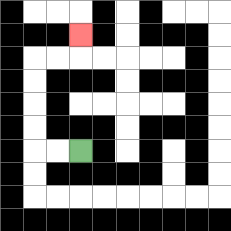{'start': '[3, 6]', 'end': '[3, 1]', 'path_directions': 'L,L,U,U,U,U,R,R,U', 'path_coordinates': '[[3, 6], [2, 6], [1, 6], [1, 5], [1, 4], [1, 3], [1, 2], [2, 2], [3, 2], [3, 1]]'}